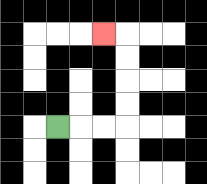{'start': '[2, 5]', 'end': '[4, 1]', 'path_directions': 'R,R,R,U,U,U,U,L', 'path_coordinates': '[[2, 5], [3, 5], [4, 5], [5, 5], [5, 4], [5, 3], [5, 2], [5, 1], [4, 1]]'}